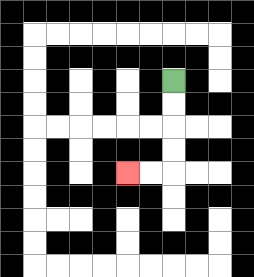{'start': '[7, 3]', 'end': '[5, 7]', 'path_directions': 'D,D,D,D,L,L', 'path_coordinates': '[[7, 3], [7, 4], [7, 5], [7, 6], [7, 7], [6, 7], [5, 7]]'}